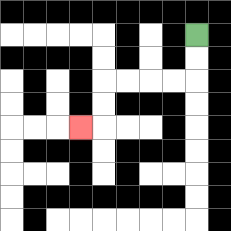{'start': '[8, 1]', 'end': '[3, 5]', 'path_directions': 'D,D,L,L,L,L,D,D,L', 'path_coordinates': '[[8, 1], [8, 2], [8, 3], [7, 3], [6, 3], [5, 3], [4, 3], [4, 4], [4, 5], [3, 5]]'}